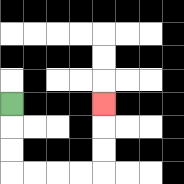{'start': '[0, 4]', 'end': '[4, 4]', 'path_directions': 'D,D,D,R,R,R,R,U,U,U', 'path_coordinates': '[[0, 4], [0, 5], [0, 6], [0, 7], [1, 7], [2, 7], [3, 7], [4, 7], [4, 6], [4, 5], [4, 4]]'}